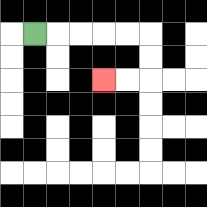{'start': '[1, 1]', 'end': '[4, 3]', 'path_directions': 'R,R,R,R,R,D,D,L,L', 'path_coordinates': '[[1, 1], [2, 1], [3, 1], [4, 1], [5, 1], [6, 1], [6, 2], [6, 3], [5, 3], [4, 3]]'}